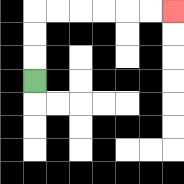{'start': '[1, 3]', 'end': '[7, 0]', 'path_directions': 'U,U,U,R,R,R,R,R,R', 'path_coordinates': '[[1, 3], [1, 2], [1, 1], [1, 0], [2, 0], [3, 0], [4, 0], [5, 0], [6, 0], [7, 0]]'}